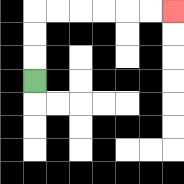{'start': '[1, 3]', 'end': '[7, 0]', 'path_directions': 'U,U,U,R,R,R,R,R,R', 'path_coordinates': '[[1, 3], [1, 2], [1, 1], [1, 0], [2, 0], [3, 0], [4, 0], [5, 0], [6, 0], [7, 0]]'}